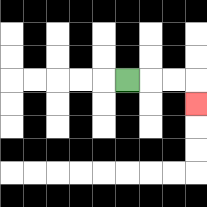{'start': '[5, 3]', 'end': '[8, 4]', 'path_directions': 'R,R,R,D', 'path_coordinates': '[[5, 3], [6, 3], [7, 3], [8, 3], [8, 4]]'}